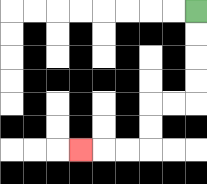{'start': '[8, 0]', 'end': '[3, 6]', 'path_directions': 'D,D,D,D,L,L,D,D,L,L,L', 'path_coordinates': '[[8, 0], [8, 1], [8, 2], [8, 3], [8, 4], [7, 4], [6, 4], [6, 5], [6, 6], [5, 6], [4, 6], [3, 6]]'}